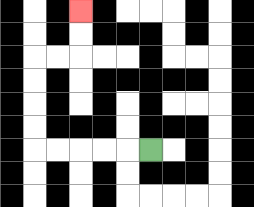{'start': '[6, 6]', 'end': '[3, 0]', 'path_directions': 'L,L,L,L,L,U,U,U,U,R,R,U,U', 'path_coordinates': '[[6, 6], [5, 6], [4, 6], [3, 6], [2, 6], [1, 6], [1, 5], [1, 4], [1, 3], [1, 2], [2, 2], [3, 2], [3, 1], [3, 0]]'}